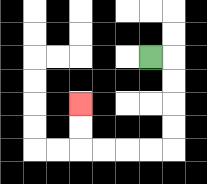{'start': '[6, 2]', 'end': '[3, 4]', 'path_directions': 'R,D,D,D,D,L,L,L,L,U,U', 'path_coordinates': '[[6, 2], [7, 2], [7, 3], [7, 4], [7, 5], [7, 6], [6, 6], [5, 6], [4, 6], [3, 6], [3, 5], [3, 4]]'}